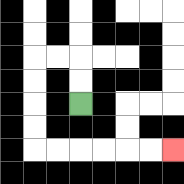{'start': '[3, 4]', 'end': '[7, 6]', 'path_directions': 'U,U,L,L,D,D,D,D,R,R,R,R,R,R', 'path_coordinates': '[[3, 4], [3, 3], [3, 2], [2, 2], [1, 2], [1, 3], [1, 4], [1, 5], [1, 6], [2, 6], [3, 6], [4, 6], [5, 6], [6, 6], [7, 6]]'}